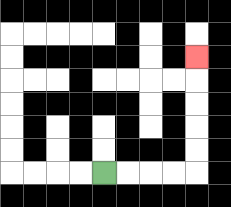{'start': '[4, 7]', 'end': '[8, 2]', 'path_directions': 'R,R,R,R,U,U,U,U,U', 'path_coordinates': '[[4, 7], [5, 7], [6, 7], [7, 7], [8, 7], [8, 6], [8, 5], [8, 4], [8, 3], [8, 2]]'}